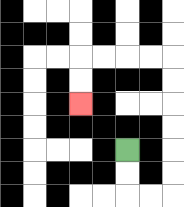{'start': '[5, 6]', 'end': '[3, 4]', 'path_directions': 'D,D,R,R,U,U,U,U,U,U,L,L,L,L,D,D', 'path_coordinates': '[[5, 6], [5, 7], [5, 8], [6, 8], [7, 8], [7, 7], [7, 6], [7, 5], [7, 4], [7, 3], [7, 2], [6, 2], [5, 2], [4, 2], [3, 2], [3, 3], [3, 4]]'}